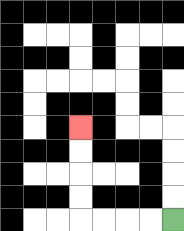{'start': '[7, 9]', 'end': '[3, 5]', 'path_directions': 'L,L,L,L,U,U,U,U', 'path_coordinates': '[[7, 9], [6, 9], [5, 9], [4, 9], [3, 9], [3, 8], [3, 7], [3, 6], [3, 5]]'}